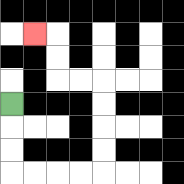{'start': '[0, 4]', 'end': '[1, 1]', 'path_directions': 'D,D,D,R,R,R,R,U,U,U,U,L,L,U,U,L', 'path_coordinates': '[[0, 4], [0, 5], [0, 6], [0, 7], [1, 7], [2, 7], [3, 7], [4, 7], [4, 6], [4, 5], [4, 4], [4, 3], [3, 3], [2, 3], [2, 2], [2, 1], [1, 1]]'}